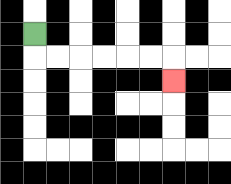{'start': '[1, 1]', 'end': '[7, 3]', 'path_directions': 'D,R,R,R,R,R,R,D', 'path_coordinates': '[[1, 1], [1, 2], [2, 2], [3, 2], [4, 2], [5, 2], [6, 2], [7, 2], [7, 3]]'}